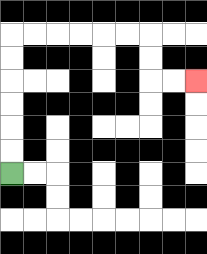{'start': '[0, 7]', 'end': '[8, 3]', 'path_directions': 'U,U,U,U,U,U,R,R,R,R,R,R,D,D,R,R', 'path_coordinates': '[[0, 7], [0, 6], [0, 5], [0, 4], [0, 3], [0, 2], [0, 1], [1, 1], [2, 1], [3, 1], [4, 1], [5, 1], [6, 1], [6, 2], [6, 3], [7, 3], [8, 3]]'}